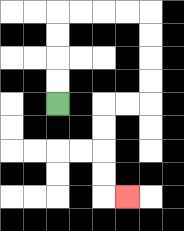{'start': '[2, 4]', 'end': '[5, 8]', 'path_directions': 'U,U,U,U,R,R,R,R,D,D,D,D,L,L,D,D,D,D,R', 'path_coordinates': '[[2, 4], [2, 3], [2, 2], [2, 1], [2, 0], [3, 0], [4, 0], [5, 0], [6, 0], [6, 1], [6, 2], [6, 3], [6, 4], [5, 4], [4, 4], [4, 5], [4, 6], [4, 7], [4, 8], [5, 8]]'}